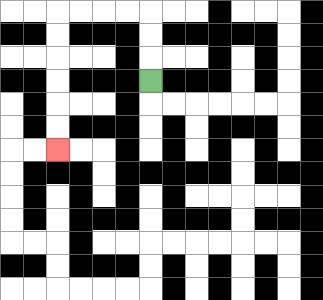{'start': '[6, 3]', 'end': '[2, 6]', 'path_directions': 'U,U,U,L,L,L,L,D,D,D,D,D,D', 'path_coordinates': '[[6, 3], [6, 2], [6, 1], [6, 0], [5, 0], [4, 0], [3, 0], [2, 0], [2, 1], [2, 2], [2, 3], [2, 4], [2, 5], [2, 6]]'}